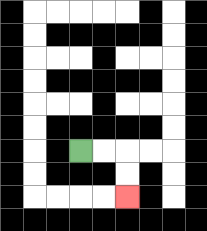{'start': '[3, 6]', 'end': '[5, 8]', 'path_directions': 'R,R,D,D', 'path_coordinates': '[[3, 6], [4, 6], [5, 6], [5, 7], [5, 8]]'}